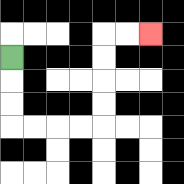{'start': '[0, 2]', 'end': '[6, 1]', 'path_directions': 'D,D,D,R,R,R,R,U,U,U,U,R,R', 'path_coordinates': '[[0, 2], [0, 3], [0, 4], [0, 5], [1, 5], [2, 5], [3, 5], [4, 5], [4, 4], [4, 3], [4, 2], [4, 1], [5, 1], [6, 1]]'}